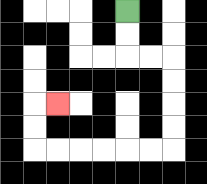{'start': '[5, 0]', 'end': '[2, 4]', 'path_directions': 'D,D,R,R,D,D,D,D,L,L,L,L,L,L,U,U,R', 'path_coordinates': '[[5, 0], [5, 1], [5, 2], [6, 2], [7, 2], [7, 3], [7, 4], [7, 5], [7, 6], [6, 6], [5, 6], [4, 6], [3, 6], [2, 6], [1, 6], [1, 5], [1, 4], [2, 4]]'}